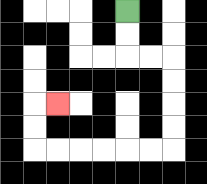{'start': '[5, 0]', 'end': '[2, 4]', 'path_directions': 'D,D,R,R,D,D,D,D,L,L,L,L,L,L,U,U,R', 'path_coordinates': '[[5, 0], [5, 1], [5, 2], [6, 2], [7, 2], [7, 3], [7, 4], [7, 5], [7, 6], [6, 6], [5, 6], [4, 6], [3, 6], [2, 6], [1, 6], [1, 5], [1, 4], [2, 4]]'}